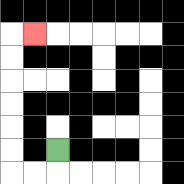{'start': '[2, 6]', 'end': '[1, 1]', 'path_directions': 'D,L,L,U,U,U,U,U,U,R', 'path_coordinates': '[[2, 6], [2, 7], [1, 7], [0, 7], [0, 6], [0, 5], [0, 4], [0, 3], [0, 2], [0, 1], [1, 1]]'}